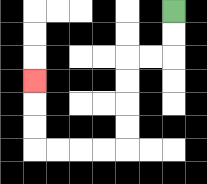{'start': '[7, 0]', 'end': '[1, 3]', 'path_directions': 'D,D,L,L,D,D,D,D,L,L,L,L,U,U,U', 'path_coordinates': '[[7, 0], [7, 1], [7, 2], [6, 2], [5, 2], [5, 3], [5, 4], [5, 5], [5, 6], [4, 6], [3, 6], [2, 6], [1, 6], [1, 5], [1, 4], [1, 3]]'}